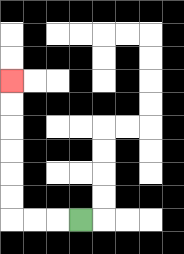{'start': '[3, 9]', 'end': '[0, 3]', 'path_directions': 'L,L,L,U,U,U,U,U,U', 'path_coordinates': '[[3, 9], [2, 9], [1, 9], [0, 9], [0, 8], [0, 7], [0, 6], [0, 5], [0, 4], [0, 3]]'}